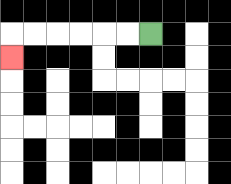{'start': '[6, 1]', 'end': '[0, 2]', 'path_directions': 'L,L,L,L,L,L,D', 'path_coordinates': '[[6, 1], [5, 1], [4, 1], [3, 1], [2, 1], [1, 1], [0, 1], [0, 2]]'}